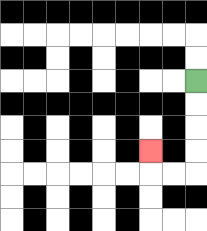{'start': '[8, 3]', 'end': '[6, 6]', 'path_directions': 'D,D,D,D,L,L,U', 'path_coordinates': '[[8, 3], [8, 4], [8, 5], [8, 6], [8, 7], [7, 7], [6, 7], [6, 6]]'}